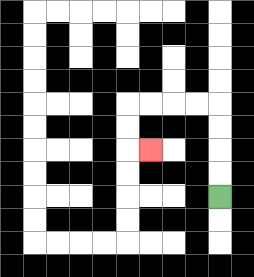{'start': '[9, 8]', 'end': '[6, 6]', 'path_directions': 'U,U,U,U,L,L,L,L,D,D,R', 'path_coordinates': '[[9, 8], [9, 7], [9, 6], [9, 5], [9, 4], [8, 4], [7, 4], [6, 4], [5, 4], [5, 5], [5, 6], [6, 6]]'}